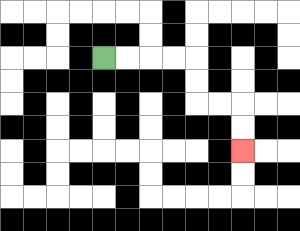{'start': '[4, 2]', 'end': '[10, 6]', 'path_directions': 'R,R,R,R,D,D,R,R,D,D', 'path_coordinates': '[[4, 2], [5, 2], [6, 2], [7, 2], [8, 2], [8, 3], [8, 4], [9, 4], [10, 4], [10, 5], [10, 6]]'}